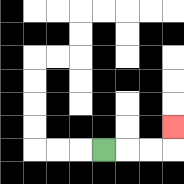{'start': '[4, 6]', 'end': '[7, 5]', 'path_directions': 'R,R,R,U', 'path_coordinates': '[[4, 6], [5, 6], [6, 6], [7, 6], [7, 5]]'}